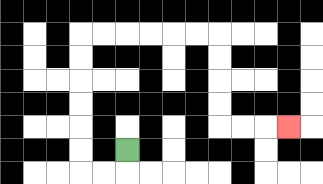{'start': '[5, 6]', 'end': '[12, 5]', 'path_directions': 'D,L,L,U,U,U,U,U,U,R,R,R,R,R,R,D,D,D,D,R,R,R', 'path_coordinates': '[[5, 6], [5, 7], [4, 7], [3, 7], [3, 6], [3, 5], [3, 4], [3, 3], [3, 2], [3, 1], [4, 1], [5, 1], [6, 1], [7, 1], [8, 1], [9, 1], [9, 2], [9, 3], [9, 4], [9, 5], [10, 5], [11, 5], [12, 5]]'}